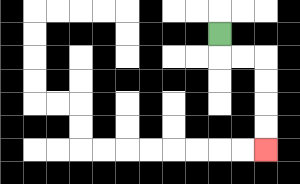{'start': '[9, 1]', 'end': '[11, 6]', 'path_directions': 'D,R,R,D,D,D,D', 'path_coordinates': '[[9, 1], [9, 2], [10, 2], [11, 2], [11, 3], [11, 4], [11, 5], [11, 6]]'}